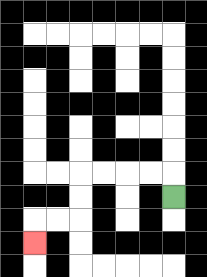{'start': '[7, 8]', 'end': '[1, 10]', 'path_directions': 'U,L,L,L,L,D,D,L,L,D', 'path_coordinates': '[[7, 8], [7, 7], [6, 7], [5, 7], [4, 7], [3, 7], [3, 8], [3, 9], [2, 9], [1, 9], [1, 10]]'}